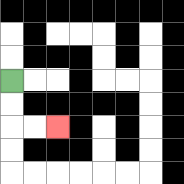{'start': '[0, 3]', 'end': '[2, 5]', 'path_directions': 'D,D,R,R', 'path_coordinates': '[[0, 3], [0, 4], [0, 5], [1, 5], [2, 5]]'}